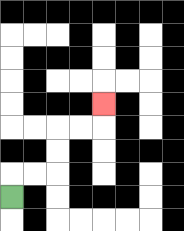{'start': '[0, 8]', 'end': '[4, 4]', 'path_directions': 'U,R,R,U,U,R,R,U', 'path_coordinates': '[[0, 8], [0, 7], [1, 7], [2, 7], [2, 6], [2, 5], [3, 5], [4, 5], [4, 4]]'}